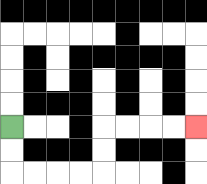{'start': '[0, 5]', 'end': '[8, 5]', 'path_directions': 'D,D,R,R,R,R,U,U,R,R,R,R', 'path_coordinates': '[[0, 5], [0, 6], [0, 7], [1, 7], [2, 7], [3, 7], [4, 7], [4, 6], [4, 5], [5, 5], [6, 5], [7, 5], [8, 5]]'}